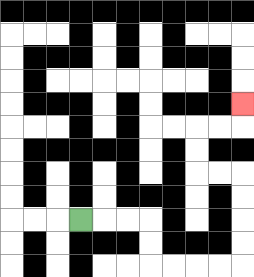{'start': '[3, 9]', 'end': '[10, 4]', 'path_directions': 'R,R,R,D,D,R,R,R,R,U,U,U,U,L,L,U,U,R,R,U', 'path_coordinates': '[[3, 9], [4, 9], [5, 9], [6, 9], [6, 10], [6, 11], [7, 11], [8, 11], [9, 11], [10, 11], [10, 10], [10, 9], [10, 8], [10, 7], [9, 7], [8, 7], [8, 6], [8, 5], [9, 5], [10, 5], [10, 4]]'}